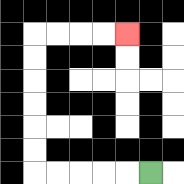{'start': '[6, 7]', 'end': '[5, 1]', 'path_directions': 'L,L,L,L,L,U,U,U,U,U,U,R,R,R,R', 'path_coordinates': '[[6, 7], [5, 7], [4, 7], [3, 7], [2, 7], [1, 7], [1, 6], [1, 5], [1, 4], [1, 3], [1, 2], [1, 1], [2, 1], [3, 1], [4, 1], [5, 1]]'}